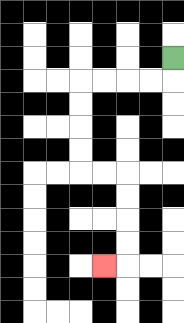{'start': '[7, 2]', 'end': '[4, 11]', 'path_directions': 'D,L,L,L,L,D,D,D,D,R,R,D,D,D,D,L', 'path_coordinates': '[[7, 2], [7, 3], [6, 3], [5, 3], [4, 3], [3, 3], [3, 4], [3, 5], [3, 6], [3, 7], [4, 7], [5, 7], [5, 8], [5, 9], [5, 10], [5, 11], [4, 11]]'}